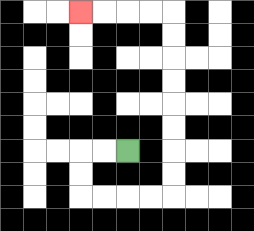{'start': '[5, 6]', 'end': '[3, 0]', 'path_directions': 'L,L,D,D,R,R,R,R,U,U,U,U,U,U,U,U,L,L,L,L', 'path_coordinates': '[[5, 6], [4, 6], [3, 6], [3, 7], [3, 8], [4, 8], [5, 8], [6, 8], [7, 8], [7, 7], [7, 6], [7, 5], [7, 4], [7, 3], [7, 2], [7, 1], [7, 0], [6, 0], [5, 0], [4, 0], [3, 0]]'}